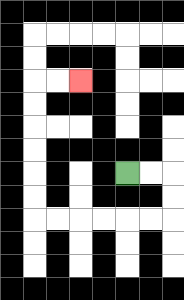{'start': '[5, 7]', 'end': '[3, 3]', 'path_directions': 'R,R,D,D,L,L,L,L,L,L,U,U,U,U,U,U,R,R', 'path_coordinates': '[[5, 7], [6, 7], [7, 7], [7, 8], [7, 9], [6, 9], [5, 9], [4, 9], [3, 9], [2, 9], [1, 9], [1, 8], [1, 7], [1, 6], [1, 5], [1, 4], [1, 3], [2, 3], [3, 3]]'}